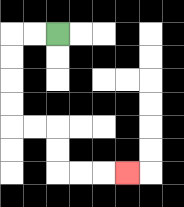{'start': '[2, 1]', 'end': '[5, 7]', 'path_directions': 'L,L,D,D,D,D,R,R,D,D,R,R,R', 'path_coordinates': '[[2, 1], [1, 1], [0, 1], [0, 2], [0, 3], [0, 4], [0, 5], [1, 5], [2, 5], [2, 6], [2, 7], [3, 7], [4, 7], [5, 7]]'}